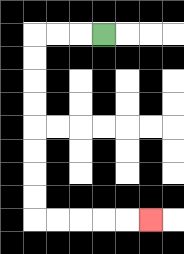{'start': '[4, 1]', 'end': '[6, 9]', 'path_directions': 'L,L,L,D,D,D,D,D,D,D,D,R,R,R,R,R', 'path_coordinates': '[[4, 1], [3, 1], [2, 1], [1, 1], [1, 2], [1, 3], [1, 4], [1, 5], [1, 6], [1, 7], [1, 8], [1, 9], [2, 9], [3, 9], [4, 9], [5, 9], [6, 9]]'}